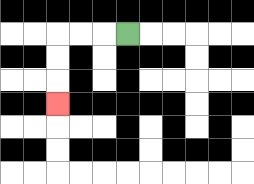{'start': '[5, 1]', 'end': '[2, 4]', 'path_directions': 'L,L,L,D,D,D', 'path_coordinates': '[[5, 1], [4, 1], [3, 1], [2, 1], [2, 2], [2, 3], [2, 4]]'}